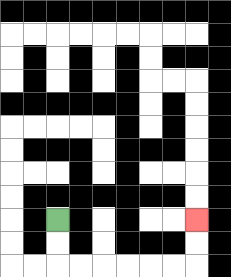{'start': '[2, 9]', 'end': '[8, 9]', 'path_directions': 'D,D,R,R,R,R,R,R,U,U', 'path_coordinates': '[[2, 9], [2, 10], [2, 11], [3, 11], [4, 11], [5, 11], [6, 11], [7, 11], [8, 11], [8, 10], [8, 9]]'}